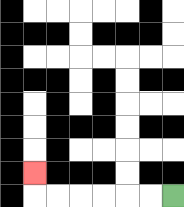{'start': '[7, 8]', 'end': '[1, 7]', 'path_directions': 'L,L,L,L,L,L,U', 'path_coordinates': '[[7, 8], [6, 8], [5, 8], [4, 8], [3, 8], [2, 8], [1, 8], [1, 7]]'}